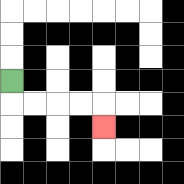{'start': '[0, 3]', 'end': '[4, 5]', 'path_directions': 'D,R,R,R,R,D', 'path_coordinates': '[[0, 3], [0, 4], [1, 4], [2, 4], [3, 4], [4, 4], [4, 5]]'}